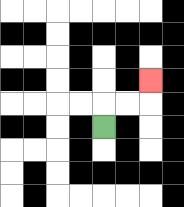{'start': '[4, 5]', 'end': '[6, 3]', 'path_directions': 'U,R,R,U', 'path_coordinates': '[[4, 5], [4, 4], [5, 4], [6, 4], [6, 3]]'}